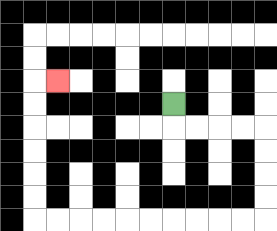{'start': '[7, 4]', 'end': '[2, 3]', 'path_directions': 'D,R,R,R,R,D,D,D,D,L,L,L,L,L,L,L,L,L,L,U,U,U,U,U,U,R', 'path_coordinates': '[[7, 4], [7, 5], [8, 5], [9, 5], [10, 5], [11, 5], [11, 6], [11, 7], [11, 8], [11, 9], [10, 9], [9, 9], [8, 9], [7, 9], [6, 9], [5, 9], [4, 9], [3, 9], [2, 9], [1, 9], [1, 8], [1, 7], [1, 6], [1, 5], [1, 4], [1, 3], [2, 3]]'}